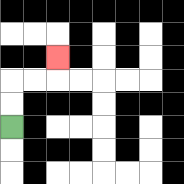{'start': '[0, 5]', 'end': '[2, 2]', 'path_directions': 'U,U,R,R,U', 'path_coordinates': '[[0, 5], [0, 4], [0, 3], [1, 3], [2, 3], [2, 2]]'}